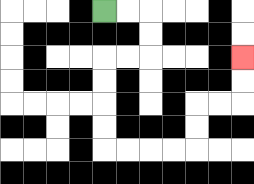{'start': '[4, 0]', 'end': '[10, 2]', 'path_directions': 'R,R,D,D,L,L,D,D,D,D,R,R,R,R,U,U,R,R,U,U', 'path_coordinates': '[[4, 0], [5, 0], [6, 0], [6, 1], [6, 2], [5, 2], [4, 2], [4, 3], [4, 4], [4, 5], [4, 6], [5, 6], [6, 6], [7, 6], [8, 6], [8, 5], [8, 4], [9, 4], [10, 4], [10, 3], [10, 2]]'}